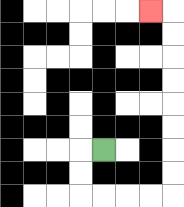{'start': '[4, 6]', 'end': '[6, 0]', 'path_directions': 'L,D,D,R,R,R,R,U,U,U,U,U,U,U,U,L', 'path_coordinates': '[[4, 6], [3, 6], [3, 7], [3, 8], [4, 8], [5, 8], [6, 8], [7, 8], [7, 7], [7, 6], [7, 5], [7, 4], [7, 3], [7, 2], [7, 1], [7, 0], [6, 0]]'}